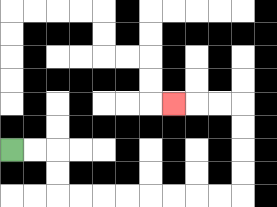{'start': '[0, 6]', 'end': '[7, 4]', 'path_directions': 'R,R,D,D,R,R,R,R,R,R,R,R,U,U,U,U,L,L,L', 'path_coordinates': '[[0, 6], [1, 6], [2, 6], [2, 7], [2, 8], [3, 8], [4, 8], [5, 8], [6, 8], [7, 8], [8, 8], [9, 8], [10, 8], [10, 7], [10, 6], [10, 5], [10, 4], [9, 4], [8, 4], [7, 4]]'}